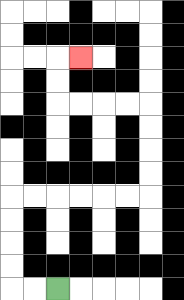{'start': '[2, 12]', 'end': '[3, 2]', 'path_directions': 'L,L,U,U,U,U,R,R,R,R,R,R,U,U,U,U,L,L,L,L,U,U,R', 'path_coordinates': '[[2, 12], [1, 12], [0, 12], [0, 11], [0, 10], [0, 9], [0, 8], [1, 8], [2, 8], [3, 8], [4, 8], [5, 8], [6, 8], [6, 7], [6, 6], [6, 5], [6, 4], [5, 4], [4, 4], [3, 4], [2, 4], [2, 3], [2, 2], [3, 2]]'}